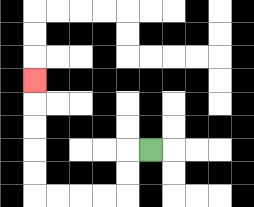{'start': '[6, 6]', 'end': '[1, 3]', 'path_directions': 'L,D,D,L,L,L,L,U,U,U,U,U', 'path_coordinates': '[[6, 6], [5, 6], [5, 7], [5, 8], [4, 8], [3, 8], [2, 8], [1, 8], [1, 7], [1, 6], [1, 5], [1, 4], [1, 3]]'}